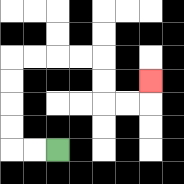{'start': '[2, 6]', 'end': '[6, 3]', 'path_directions': 'L,L,U,U,U,U,R,R,R,R,D,D,R,R,U', 'path_coordinates': '[[2, 6], [1, 6], [0, 6], [0, 5], [0, 4], [0, 3], [0, 2], [1, 2], [2, 2], [3, 2], [4, 2], [4, 3], [4, 4], [5, 4], [6, 4], [6, 3]]'}